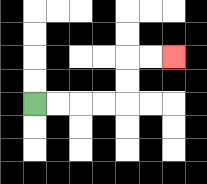{'start': '[1, 4]', 'end': '[7, 2]', 'path_directions': 'R,R,R,R,U,U,R,R', 'path_coordinates': '[[1, 4], [2, 4], [3, 4], [4, 4], [5, 4], [5, 3], [5, 2], [6, 2], [7, 2]]'}